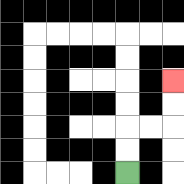{'start': '[5, 7]', 'end': '[7, 3]', 'path_directions': 'U,U,R,R,U,U', 'path_coordinates': '[[5, 7], [5, 6], [5, 5], [6, 5], [7, 5], [7, 4], [7, 3]]'}